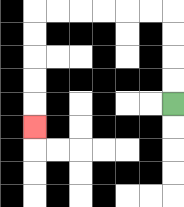{'start': '[7, 4]', 'end': '[1, 5]', 'path_directions': 'U,U,U,U,L,L,L,L,L,L,D,D,D,D,D', 'path_coordinates': '[[7, 4], [7, 3], [7, 2], [7, 1], [7, 0], [6, 0], [5, 0], [4, 0], [3, 0], [2, 0], [1, 0], [1, 1], [1, 2], [1, 3], [1, 4], [1, 5]]'}